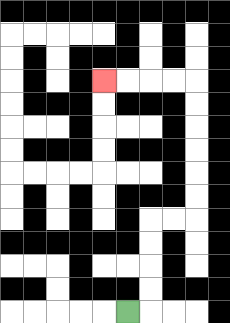{'start': '[5, 13]', 'end': '[4, 3]', 'path_directions': 'R,U,U,U,U,R,R,U,U,U,U,U,U,L,L,L,L', 'path_coordinates': '[[5, 13], [6, 13], [6, 12], [6, 11], [6, 10], [6, 9], [7, 9], [8, 9], [8, 8], [8, 7], [8, 6], [8, 5], [8, 4], [8, 3], [7, 3], [6, 3], [5, 3], [4, 3]]'}